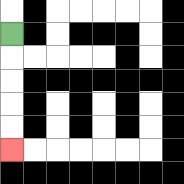{'start': '[0, 1]', 'end': '[0, 6]', 'path_directions': 'D,D,D,D,D', 'path_coordinates': '[[0, 1], [0, 2], [0, 3], [0, 4], [0, 5], [0, 6]]'}